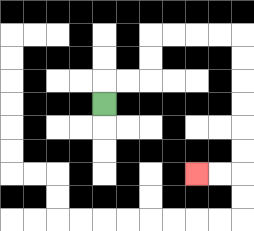{'start': '[4, 4]', 'end': '[8, 7]', 'path_directions': 'U,R,R,U,U,R,R,R,R,D,D,D,D,D,D,L,L', 'path_coordinates': '[[4, 4], [4, 3], [5, 3], [6, 3], [6, 2], [6, 1], [7, 1], [8, 1], [9, 1], [10, 1], [10, 2], [10, 3], [10, 4], [10, 5], [10, 6], [10, 7], [9, 7], [8, 7]]'}